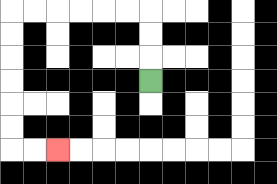{'start': '[6, 3]', 'end': '[2, 6]', 'path_directions': 'U,U,U,L,L,L,L,L,L,D,D,D,D,D,D,R,R', 'path_coordinates': '[[6, 3], [6, 2], [6, 1], [6, 0], [5, 0], [4, 0], [3, 0], [2, 0], [1, 0], [0, 0], [0, 1], [0, 2], [0, 3], [0, 4], [0, 5], [0, 6], [1, 6], [2, 6]]'}